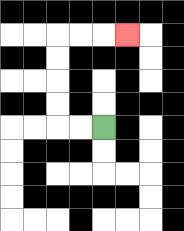{'start': '[4, 5]', 'end': '[5, 1]', 'path_directions': 'L,L,U,U,U,U,R,R,R', 'path_coordinates': '[[4, 5], [3, 5], [2, 5], [2, 4], [2, 3], [2, 2], [2, 1], [3, 1], [4, 1], [5, 1]]'}